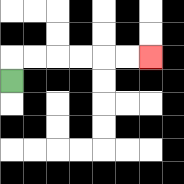{'start': '[0, 3]', 'end': '[6, 2]', 'path_directions': 'U,R,R,R,R,R,R', 'path_coordinates': '[[0, 3], [0, 2], [1, 2], [2, 2], [3, 2], [4, 2], [5, 2], [6, 2]]'}